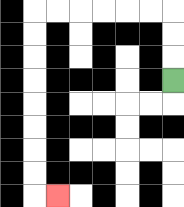{'start': '[7, 3]', 'end': '[2, 8]', 'path_directions': 'U,U,U,L,L,L,L,L,L,D,D,D,D,D,D,D,D,R', 'path_coordinates': '[[7, 3], [7, 2], [7, 1], [7, 0], [6, 0], [5, 0], [4, 0], [3, 0], [2, 0], [1, 0], [1, 1], [1, 2], [1, 3], [1, 4], [1, 5], [1, 6], [1, 7], [1, 8], [2, 8]]'}